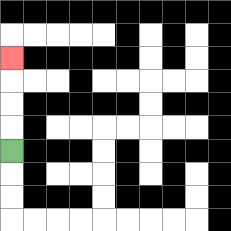{'start': '[0, 6]', 'end': '[0, 2]', 'path_directions': 'U,U,U,U', 'path_coordinates': '[[0, 6], [0, 5], [0, 4], [0, 3], [0, 2]]'}